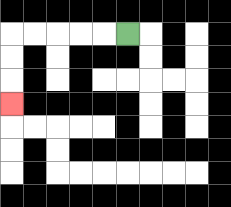{'start': '[5, 1]', 'end': '[0, 4]', 'path_directions': 'L,L,L,L,L,D,D,D', 'path_coordinates': '[[5, 1], [4, 1], [3, 1], [2, 1], [1, 1], [0, 1], [0, 2], [0, 3], [0, 4]]'}